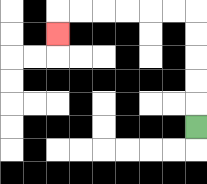{'start': '[8, 5]', 'end': '[2, 1]', 'path_directions': 'U,U,U,U,U,L,L,L,L,L,L,D', 'path_coordinates': '[[8, 5], [8, 4], [8, 3], [8, 2], [8, 1], [8, 0], [7, 0], [6, 0], [5, 0], [4, 0], [3, 0], [2, 0], [2, 1]]'}